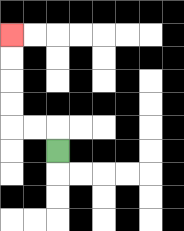{'start': '[2, 6]', 'end': '[0, 1]', 'path_directions': 'U,L,L,U,U,U,U', 'path_coordinates': '[[2, 6], [2, 5], [1, 5], [0, 5], [0, 4], [0, 3], [0, 2], [0, 1]]'}